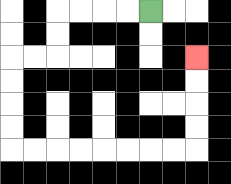{'start': '[6, 0]', 'end': '[8, 2]', 'path_directions': 'L,L,L,L,D,D,L,L,D,D,D,D,R,R,R,R,R,R,R,R,U,U,U,U', 'path_coordinates': '[[6, 0], [5, 0], [4, 0], [3, 0], [2, 0], [2, 1], [2, 2], [1, 2], [0, 2], [0, 3], [0, 4], [0, 5], [0, 6], [1, 6], [2, 6], [3, 6], [4, 6], [5, 6], [6, 6], [7, 6], [8, 6], [8, 5], [8, 4], [8, 3], [8, 2]]'}